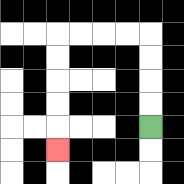{'start': '[6, 5]', 'end': '[2, 6]', 'path_directions': 'U,U,U,U,L,L,L,L,D,D,D,D,D', 'path_coordinates': '[[6, 5], [6, 4], [6, 3], [6, 2], [6, 1], [5, 1], [4, 1], [3, 1], [2, 1], [2, 2], [2, 3], [2, 4], [2, 5], [2, 6]]'}